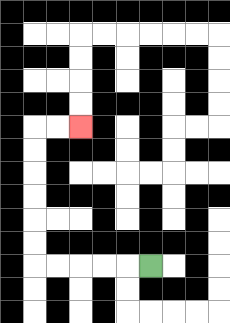{'start': '[6, 11]', 'end': '[3, 5]', 'path_directions': 'L,L,L,L,L,U,U,U,U,U,U,R,R', 'path_coordinates': '[[6, 11], [5, 11], [4, 11], [3, 11], [2, 11], [1, 11], [1, 10], [1, 9], [1, 8], [1, 7], [1, 6], [1, 5], [2, 5], [3, 5]]'}